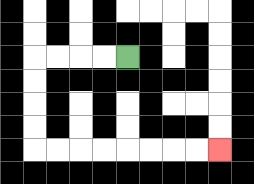{'start': '[5, 2]', 'end': '[9, 6]', 'path_directions': 'L,L,L,L,D,D,D,D,R,R,R,R,R,R,R,R', 'path_coordinates': '[[5, 2], [4, 2], [3, 2], [2, 2], [1, 2], [1, 3], [1, 4], [1, 5], [1, 6], [2, 6], [3, 6], [4, 6], [5, 6], [6, 6], [7, 6], [8, 6], [9, 6]]'}